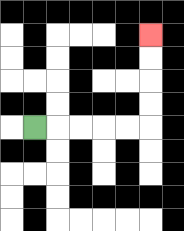{'start': '[1, 5]', 'end': '[6, 1]', 'path_directions': 'R,R,R,R,R,U,U,U,U', 'path_coordinates': '[[1, 5], [2, 5], [3, 5], [4, 5], [5, 5], [6, 5], [6, 4], [6, 3], [6, 2], [6, 1]]'}